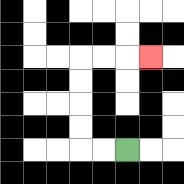{'start': '[5, 6]', 'end': '[6, 2]', 'path_directions': 'L,L,U,U,U,U,R,R,R', 'path_coordinates': '[[5, 6], [4, 6], [3, 6], [3, 5], [3, 4], [3, 3], [3, 2], [4, 2], [5, 2], [6, 2]]'}